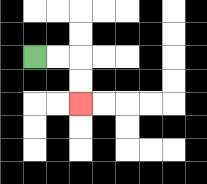{'start': '[1, 2]', 'end': '[3, 4]', 'path_directions': 'R,R,D,D', 'path_coordinates': '[[1, 2], [2, 2], [3, 2], [3, 3], [3, 4]]'}